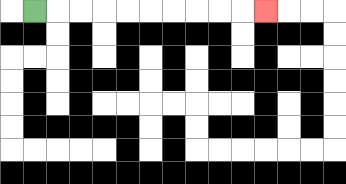{'start': '[1, 0]', 'end': '[11, 0]', 'path_directions': 'R,R,R,R,R,R,R,R,R,R', 'path_coordinates': '[[1, 0], [2, 0], [3, 0], [4, 0], [5, 0], [6, 0], [7, 0], [8, 0], [9, 0], [10, 0], [11, 0]]'}